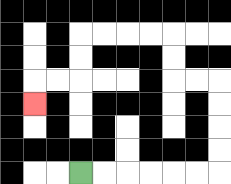{'start': '[3, 7]', 'end': '[1, 4]', 'path_directions': 'R,R,R,R,R,R,U,U,U,U,L,L,U,U,L,L,L,L,D,D,L,L,D', 'path_coordinates': '[[3, 7], [4, 7], [5, 7], [6, 7], [7, 7], [8, 7], [9, 7], [9, 6], [9, 5], [9, 4], [9, 3], [8, 3], [7, 3], [7, 2], [7, 1], [6, 1], [5, 1], [4, 1], [3, 1], [3, 2], [3, 3], [2, 3], [1, 3], [1, 4]]'}